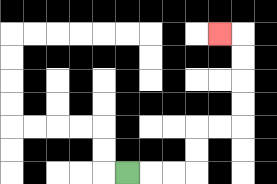{'start': '[5, 7]', 'end': '[9, 1]', 'path_directions': 'R,R,R,U,U,R,R,U,U,U,U,L', 'path_coordinates': '[[5, 7], [6, 7], [7, 7], [8, 7], [8, 6], [8, 5], [9, 5], [10, 5], [10, 4], [10, 3], [10, 2], [10, 1], [9, 1]]'}